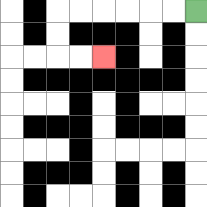{'start': '[8, 0]', 'end': '[4, 2]', 'path_directions': 'L,L,L,L,L,L,D,D,R,R', 'path_coordinates': '[[8, 0], [7, 0], [6, 0], [5, 0], [4, 0], [3, 0], [2, 0], [2, 1], [2, 2], [3, 2], [4, 2]]'}